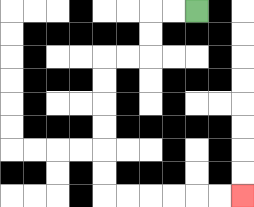{'start': '[8, 0]', 'end': '[10, 8]', 'path_directions': 'L,L,D,D,L,L,D,D,D,D,D,D,R,R,R,R,R,R', 'path_coordinates': '[[8, 0], [7, 0], [6, 0], [6, 1], [6, 2], [5, 2], [4, 2], [4, 3], [4, 4], [4, 5], [4, 6], [4, 7], [4, 8], [5, 8], [6, 8], [7, 8], [8, 8], [9, 8], [10, 8]]'}